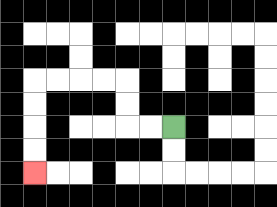{'start': '[7, 5]', 'end': '[1, 7]', 'path_directions': 'L,L,U,U,L,L,L,L,D,D,D,D', 'path_coordinates': '[[7, 5], [6, 5], [5, 5], [5, 4], [5, 3], [4, 3], [3, 3], [2, 3], [1, 3], [1, 4], [1, 5], [1, 6], [1, 7]]'}